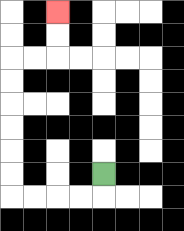{'start': '[4, 7]', 'end': '[2, 0]', 'path_directions': 'D,L,L,L,L,U,U,U,U,U,U,R,R,U,U', 'path_coordinates': '[[4, 7], [4, 8], [3, 8], [2, 8], [1, 8], [0, 8], [0, 7], [0, 6], [0, 5], [0, 4], [0, 3], [0, 2], [1, 2], [2, 2], [2, 1], [2, 0]]'}